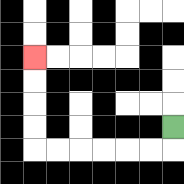{'start': '[7, 5]', 'end': '[1, 2]', 'path_directions': 'D,L,L,L,L,L,L,U,U,U,U', 'path_coordinates': '[[7, 5], [7, 6], [6, 6], [5, 6], [4, 6], [3, 6], [2, 6], [1, 6], [1, 5], [1, 4], [1, 3], [1, 2]]'}